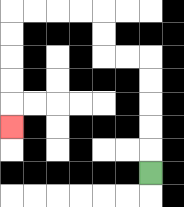{'start': '[6, 7]', 'end': '[0, 5]', 'path_directions': 'U,U,U,U,U,L,L,U,U,L,L,L,L,D,D,D,D,D', 'path_coordinates': '[[6, 7], [6, 6], [6, 5], [6, 4], [6, 3], [6, 2], [5, 2], [4, 2], [4, 1], [4, 0], [3, 0], [2, 0], [1, 0], [0, 0], [0, 1], [0, 2], [0, 3], [0, 4], [0, 5]]'}